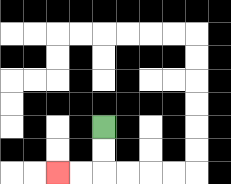{'start': '[4, 5]', 'end': '[2, 7]', 'path_directions': 'D,D,L,L', 'path_coordinates': '[[4, 5], [4, 6], [4, 7], [3, 7], [2, 7]]'}